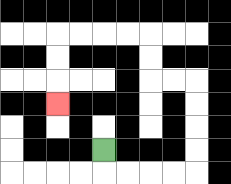{'start': '[4, 6]', 'end': '[2, 4]', 'path_directions': 'D,R,R,R,R,U,U,U,U,L,L,U,U,L,L,L,L,D,D,D', 'path_coordinates': '[[4, 6], [4, 7], [5, 7], [6, 7], [7, 7], [8, 7], [8, 6], [8, 5], [8, 4], [8, 3], [7, 3], [6, 3], [6, 2], [6, 1], [5, 1], [4, 1], [3, 1], [2, 1], [2, 2], [2, 3], [2, 4]]'}